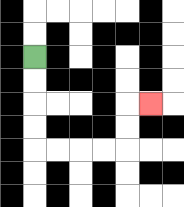{'start': '[1, 2]', 'end': '[6, 4]', 'path_directions': 'D,D,D,D,R,R,R,R,U,U,R', 'path_coordinates': '[[1, 2], [1, 3], [1, 4], [1, 5], [1, 6], [2, 6], [3, 6], [4, 6], [5, 6], [5, 5], [5, 4], [6, 4]]'}